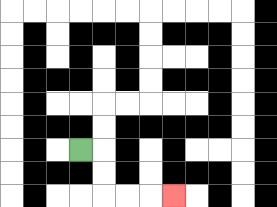{'start': '[3, 6]', 'end': '[7, 8]', 'path_directions': 'R,D,D,R,R,R', 'path_coordinates': '[[3, 6], [4, 6], [4, 7], [4, 8], [5, 8], [6, 8], [7, 8]]'}